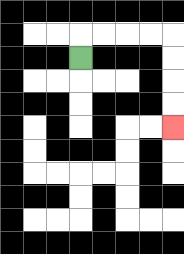{'start': '[3, 2]', 'end': '[7, 5]', 'path_directions': 'U,R,R,R,R,D,D,D,D', 'path_coordinates': '[[3, 2], [3, 1], [4, 1], [5, 1], [6, 1], [7, 1], [7, 2], [7, 3], [7, 4], [7, 5]]'}